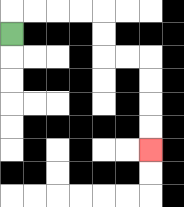{'start': '[0, 1]', 'end': '[6, 6]', 'path_directions': 'U,R,R,R,R,D,D,R,R,D,D,D,D', 'path_coordinates': '[[0, 1], [0, 0], [1, 0], [2, 0], [3, 0], [4, 0], [4, 1], [4, 2], [5, 2], [6, 2], [6, 3], [6, 4], [6, 5], [6, 6]]'}